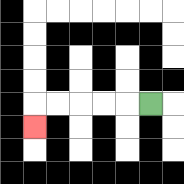{'start': '[6, 4]', 'end': '[1, 5]', 'path_directions': 'L,L,L,L,L,D', 'path_coordinates': '[[6, 4], [5, 4], [4, 4], [3, 4], [2, 4], [1, 4], [1, 5]]'}